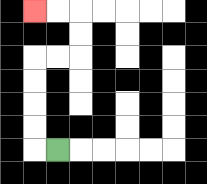{'start': '[2, 6]', 'end': '[1, 0]', 'path_directions': 'L,U,U,U,U,R,R,U,U,L,L', 'path_coordinates': '[[2, 6], [1, 6], [1, 5], [1, 4], [1, 3], [1, 2], [2, 2], [3, 2], [3, 1], [3, 0], [2, 0], [1, 0]]'}